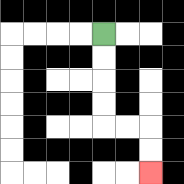{'start': '[4, 1]', 'end': '[6, 7]', 'path_directions': 'D,D,D,D,R,R,D,D', 'path_coordinates': '[[4, 1], [4, 2], [4, 3], [4, 4], [4, 5], [5, 5], [6, 5], [6, 6], [6, 7]]'}